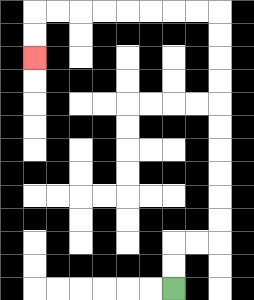{'start': '[7, 12]', 'end': '[1, 2]', 'path_directions': 'U,U,R,R,U,U,U,U,U,U,U,U,U,U,L,L,L,L,L,L,L,L,D,D', 'path_coordinates': '[[7, 12], [7, 11], [7, 10], [8, 10], [9, 10], [9, 9], [9, 8], [9, 7], [9, 6], [9, 5], [9, 4], [9, 3], [9, 2], [9, 1], [9, 0], [8, 0], [7, 0], [6, 0], [5, 0], [4, 0], [3, 0], [2, 0], [1, 0], [1, 1], [1, 2]]'}